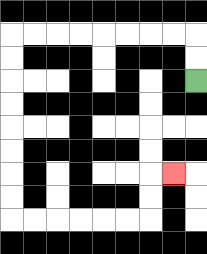{'start': '[8, 3]', 'end': '[7, 7]', 'path_directions': 'U,U,L,L,L,L,L,L,L,L,D,D,D,D,D,D,D,D,R,R,R,R,R,R,U,U,R', 'path_coordinates': '[[8, 3], [8, 2], [8, 1], [7, 1], [6, 1], [5, 1], [4, 1], [3, 1], [2, 1], [1, 1], [0, 1], [0, 2], [0, 3], [0, 4], [0, 5], [0, 6], [0, 7], [0, 8], [0, 9], [1, 9], [2, 9], [3, 9], [4, 9], [5, 9], [6, 9], [6, 8], [6, 7], [7, 7]]'}